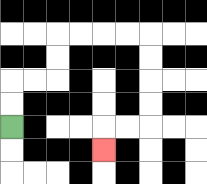{'start': '[0, 5]', 'end': '[4, 6]', 'path_directions': 'U,U,R,R,U,U,R,R,R,R,D,D,D,D,L,L,D', 'path_coordinates': '[[0, 5], [0, 4], [0, 3], [1, 3], [2, 3], [2, 2], [2, 1], [3, 1], [4, 1], [5, 1], [6, 1], [6, 2], [6, 3], [6, 4], [6, 5], [5, 5], [4, 5], [4, 6]]'}